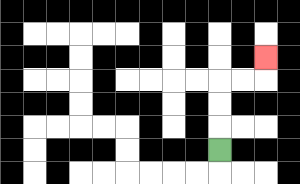{'start': '[9, 6]', 'end': '[11, 2]', 'path_directions': 'U,U,U,R,R,U', 'path_coordinates': '[[9, 6], [9, 5], [9, 4], [9, 3], [10, 3], [11, 3], [11, 2]]'}